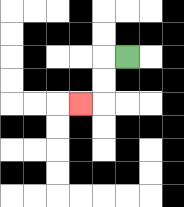{'start': '[5, 2]', 'end': '[3, 4]', 'path_directions': 'L,D,D,L', 'path_coordinates': '[[5, 2], [4, 2], [4, 3], [4, 4], [3, 4]]'}